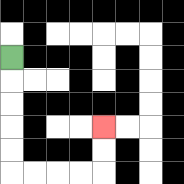{'start': '[0, 2]', 'end': '[4, 5]', 'path_directions': 'D,D,D,D,D,R,R,R,R,U,U', 'path_coordinates': '[[0, 2], [0, 3], [0, 4], [0, 5], [0, 6], [0, 7], [1, 7], [2, 7], [3, 7], [4, 7], [4, 6], [4, 5]]'}